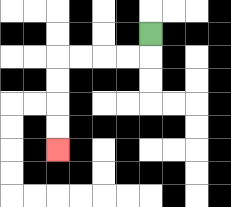{'start': '[6, 1]', 'end': '[2, 6]', 'path_directions': 'D,L,L,L,L,D,D,D,D', 'path_coordinates': '[[6, 1], [6, 2], [5, 2], [4, 2], [3, 2], [2, 2], [2, 3], [2, 4], [2, 5], [2, 6]]'}